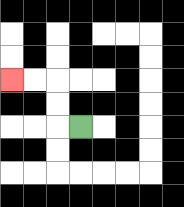{'start': '[3, 5]', 'end': '[0, 3]', 'path_directions': 'L,U,U,L,L', 'path_coordinates': '[[3, 5], [2, 5], [2, 4], [2, 3], [1, 3], [0, 3]]'}